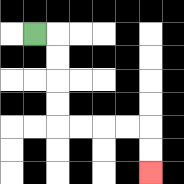{'start': '[1, 1]', 'end': '[6, 7]', 'path_directions': 'R,D,D,D,D,R,R,R,R,D,D', 'path_coordinates': '[[1, 1], [2, 1], [2, 2], [2, 3], [2, 4], [2, 5], [3, 5], [4, 5], [5, 5], [6, 5], [6, 6], [6, 7]]'}